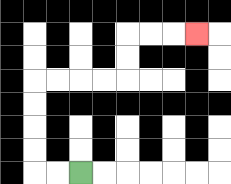{'start': '[3, 7]', 'end': '[8, 1]', 'path_directions': 'L,L,U,U,U,U,R,R,R,R,U,U,R,R,R', 'path_coordinates': '[[3, 7], [2, 7], [1, 7], [1, 6], [1, 5], [1, 4], [1, 3], [2, 3], [3, 3], [4, 3], [5, 3], [5, 2], [5, 1], [6, 1], [7, 1], [8, 1]]'}